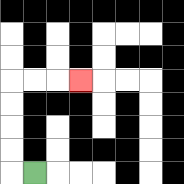{'start': '[1, 7]', 'end': '[3, 3]', 'path_directions': 'L,U,U,U,U,R,R,R', 'path_coordinates': '[[1, 7], [0, 7], [0, 6], [0, 5], [0, 4], [0, 3], [1, 3], [2, 3], [3, 3]]'}